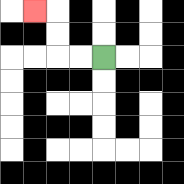{'start': '[4, 2]', 'end': '[1, 0]', 'path_directions': 'L,L,U,U,L', 'path_coordinates': '[[4, 2], [3, 2], [2, 2], [2, 1], [2, 0], [1, 0]]'}